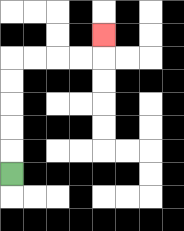{'start': '[0, 7]', 'end': '[4, 1]', 'path_directions': 'U,U,U,U,U,R,R,R,R,U', 'path_coordinates': '[[0, 7], [0, 6], [0, 5], [0, 4], [0, 3], [0, 2], [1, 2], [2, 2], [3, 2], [4, 2], [4, 1]]'}